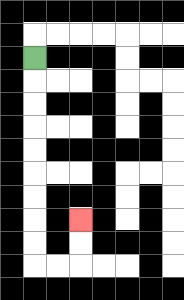{'start': '[1, 2]', 'end': '[3, 9]', 'path_directions': 'D,D,D,D,D,D,D,D,D,R,R,U,U', 'path_coordinates': '[[1, 2], [1, 3], [1, 4], [1, 5], [1, 6], [1, 7], [1, 8], [1, 9], [1, 10], [1, 11], [2, 11], [3, 11], [3, 10], [3, 9]]'}